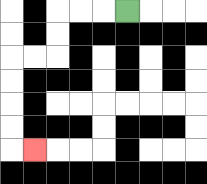{'start': '[5, 0]', 'end': '[1, 6]', 'path_directions': 'L,L,L,D,D,L,L,D,D,D,D,R', 'path_coordinates': '[[5, 0], [4, 0], [3, 0], [2, 0], [2, 1], [2, 2], [1, 2], [0, 2], [0, 3], [0, 4], [0, 5], [0, 6], [1, 6]]'}